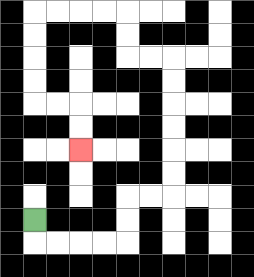{'start': '[1, 9]', 'end': '[3, 6]', 'path_directions': 'D,R,R,R,R,U,U,R,R,U,U,U,U,U,U,L,L,U,U,L,L,L,L,D,D,D,D,R,R,D,D', 'path_coordinates': '[[1, 9], [1, 10], [2, 10], [3, 10], [4, 10], [5, 10], [5, 9], [5, 8], [6, 8], [7, 8], [7, 7], [7, 6], [7, 5], [7, 4], [7, 3], [7, 2], [6, 2], [5, 2], [5, 1], [5, 0], [4, 0], [3, 0], [2, 0], [1, 0], [1, 1], [1, 2], [1, 3], [1, 4], [2, 4], [3, 4], [3, 5], [3, 6]]'}